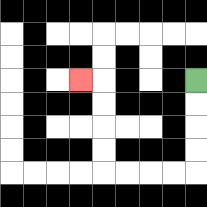{'start': '[8, 3]', 'end': '[3, 3]', 'path_directions': 'D,D,D,D,L,L,L,L,U,U,U,U,L', 'path_coordinates': '[[8, 3], [8, 4], [8, 5], [8, 6], [8, 7], [7, 7], [6, 7], [5, 7], [4, 7], [4, 6], [4, 5], [4, 4], [4, 3], [3, 3]]'}